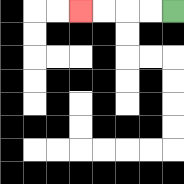{'start': '[7, 0]', 'end': '[3, 0]', 'path_directions': 'L,L,L,L', 'path_coordinates': '[[7, 0], [6, 0], [5, 0], [4, 0], [3, 0]]'}